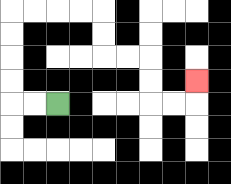{'start': '[2, 4]', 'end': '[8, 3]', 'path_directions': 'L,L,U,U,U,U,R,R,R,R,D,D,R,R,D,D,R,R,U', 'path_coordinates': '[[2, 4], [1, 4], [0, 4], [0, 3], [0, 2], [0, 1], [0, 0], [1, 0], [2, 0], [3, 0], [4, 0], [4, 1], [4, 2], [5, 2], [6, 2], [6, 3], [6, 4], [7, 4], [8, 4], [8, 3]]'}